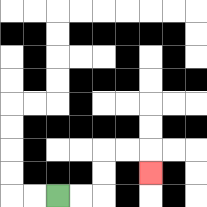{'start': '[2, 8]', 'end': '[6, 7]', 'path_directions': 'R,R,U,U,R,R,D', 'path_coordinates': '[[2, 8], [3, 8], [4, 8], [4, 7], [4, 6], [5, 6], [6, 6], [6, 7]]'}